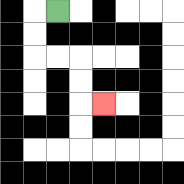{'start': '[2, 0]', 'end': '[4, 4]', 'path_directions': 'L,D,D,R,R,D,D,R', 'path_coordinates': '[[2, 0], [1, 0], [1, 1], [1, 2], [2, 2], [3, 2], [3, 3], [3, 4], [4, 4]]'}